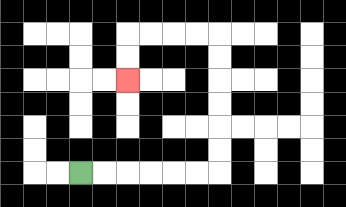{'start': '[3, 7]', 'end': '[5, 3]', 'path_directions': 'R,R,R,R,R,R,U,U,U,U,U,U,L,L,L,L,D,D', 'path_coordinates': '[[3, 7], [4, 7], [5, 7], [6, 7], [7, 7], [8, 7], [9, 7], [9, 6], [9, 5], [9, 4], [9, 3], [9, 2], [9, 1], [8, 1], [7, 1], [6, 1], [5, 1], [5, 2], [5, 3]]'}